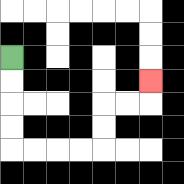{'start': '[0, 2]', 'end': '[6, 3]', 'path_directions': 'D,D,D,D,R,R,R,R,U,U,R,R,U', 'path_coordinates': '[[0, 2], [0, 3], [0, 4], [0, 5], [0, 6], [1, 6], [2, 6], [3, 6], [4, 6], [4, 5], [4, 4], [5, 4], [6, 4], [6, 3]]'}